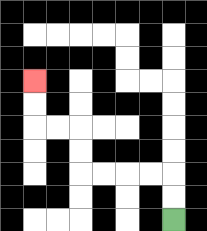{'start': '[7, 9]', 'end': '[1, 3]', 'path_directions': 'U,U,L,L,L,L,U,U,L,L,U,U', 'path_coordinates': '[[7, 9], [7, 8], [7, 7], [6, 7], [5, 7], [4, 7], [3, 7], [3, 6], [3, 5], [2, 5], [1, 5], [1, 4], [1, 3]]'}